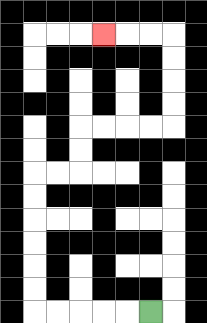{'start': '[6, 13]', 'end': '[4, 1]', 'path_directions': 'L,L,L,L,L,U,U,U,U,U,U,R,R,U,U,R,R,R,R,U,U,U,U,L,L,L', 'path_coordinates': '[[6, 13], [5, 13], [4, 13], [3, 13], [2, 13], [1, 13], [1, 12], [1, 11], [1, 10], [1, 9], [1, 8], [1, 7], [2, 7], [3, 7], [3, 6], [3, 5], [4, 5], [5, 5], [6, 5], [7, 5], [7, 4], [7, 3], [7, 2], [7, 1], [6, 1], [5, 1], [4, 1]]'}